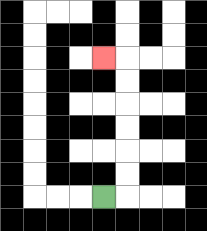{'start': '[4, 8]', 'end': '[4, 2]', 'path_directions': 'R,U,U,U,U,U,U,L', 'path_coordinates': '[[4, 8], [5, 8], [5, 7], [5, 6], [5, 5], [5, 4], [5, 3], [5, 2], [4, 2]]'}